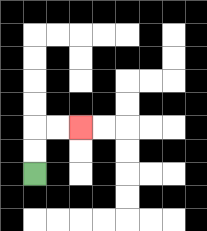{'start': '[1, 7]', 'end': '[3, 5]', 'path_directions': 'U,U,R,R', 'path_coordinates': '[[1, 7], [1, 6], [1, 5], [2, 5], [3, 5]]'}